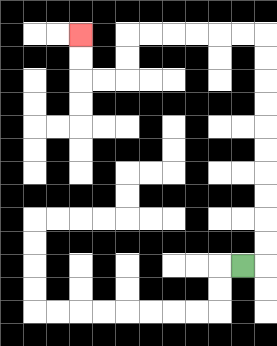{'start': '[10, 11]', 'end': '[3, 1]', 'path_directions': 'R,U,U,U,U,U,U,U,U,U,U,L,L,L,L,L,L,D,D,L,L,U,U', 'path_coordinates': '[[10, 11], [11, 11], [11, 10], [11, 9], [11, 8], [11, 7], [11, 6], [11, 5], [11, 4], [11, 3], [11, 2], [11, 1], [10, 1], [9, 1], [8, 1], [7, 1], [6, 1], [5, 1], [5, 2], [5, 3], [4, 3], [3, 3], [3, 2], [3, 1]]'}